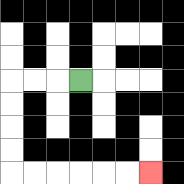{'start': '[3, 3]', 'end': '[6, 7]', 'path_directions': 'L,L,L,D,D,D,D,R,R,R,R,R,R', 'path_coordinates': '[[3, 3], [2, 3], [1, 3], [0, 3], [0, 4], [0, 5], [0, 6], [0, 7], [1, 7], [2, 7], [3, 7], [4, 7], [5, 7], [6, 7]]'}